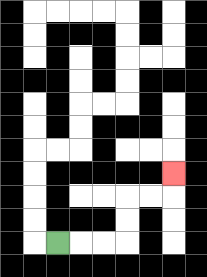{'start': '[2, 10]', 'end': '[7, 7]', 'path_directions': 'R,R,R,U,U,R,R,U', 'path_coordinates': '[[2, 10], [3, 10], [4, 10], [5, 10], [5, 9], [5, 8], [6, 8], [7, 8], [7, 7]]'}